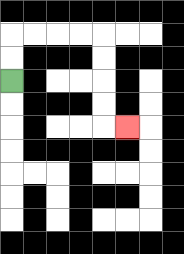{'start': '[0, 3]', 'end': '[5, 5]', 'path_directions': 'U,U,R,R,R,R,D,D,D,D,R', 'path_coordinates': '[[0, 3], [0, 2], [0, 1], [1, 1], [2, 1], [3, 1], [4, 1], [4, 2], [4, 3], [4, 4], [4, 5], [5, 5]]'}